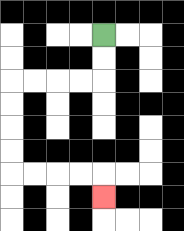{'start': '[4, 1]', 'end': '[4, 8]', 'path_directions': 'D,D,L,L,L,L,D,D,D,D,R,R,R,R,D', 'path_coordinates': '[[4, 1], [4, 2], [4, 3], [3, 3], [2, 3], [1, 3], [0, 3], [0, 4], [0, 5], [0, 6], [0, 7], [1, 7], [2, 7], [3, 7], [4, 7], [4, 8]]'}